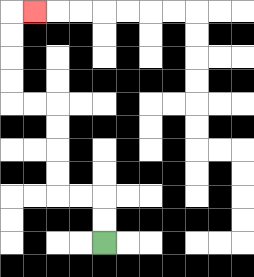{'start': '[4, 10]', 'end': '[1, 0]', 'path_directions': 'U,U,L,L,U,U,U,U,L,L,U,U,U,U,R', 'path_coordinates': '[[4, 10], [4, 9], [4, 8], [3, 8], [2, 8], [2, 7], [2, 6], [2, 5], [2, 4], [1, 4], [0, 4], [0, 3], [0, 2], [0, 1], [0, 0], [1, 0]]'}